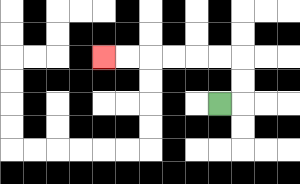{'start': '[9, 4]', 'end': '[4, 2]', 'path_directions': 'R,U,U,L,L,L,L,L,L', 'path_coordinates': '[[9, 4], [10, 4], [10, 3], [10, 2], [9, 2], [8, 2], [7, 2], [6, 2], [5, 2], [4, 2]]'}